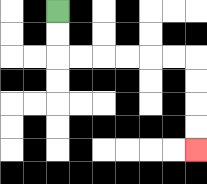{'start': '[2, 0]', 'end': '[8, 6]', 'path_directions': 'D,D,R,R,R,R,R,R,D,D,D,D', 'path_coordinates': '[[2, 0], [2, 1], [2, 2], [3, 2], [4, 2], [5, 2], [6, 2], [7, 2], [8, 2], [8, 3], [8, 4], [8, 5], [8, 6]]'}